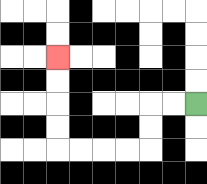{'start': '[8, 4]', 'end': '[2, 2]', 'path_directions': 'L,L,D,D,L,L,L,L,U,U,U,U', 'path_coordinates': '[[8, 4], [7, 4], [6, 4], [6, 5], [6, 6], [5, 6], [4, 6], [3, 6], [2, 6], [2, 5], [2, 4], [2, 3], [2, 2]]'}